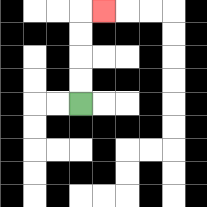{'start': '[3, 4]', 'end': '[4, 0]', 'path_directions': 'U,U,U,U,R', 'path_coordinates': '[[3, 4], [3, 3], [3, 2], [3, 1], [3, 0], [4, 0]]'}